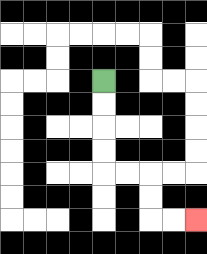{'start': '[4, 3]', 'end': '[8, 9]', 'path_directions': 'D,D,D,D,R,R,D,D,R,R', 'path_coordinates': '[[4, 3], [4, 4], [4, 5], [4, 6], [4, 7], [5, 7], [6, 7], [6, 8], [6, 9], [7, 9], [8, 9]]'}